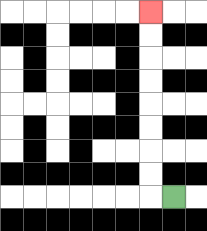{'start': '[7, 8]', 'end': '[6, 0]', 'path_directions': 'L,U,U,U,U,U,U,U,U', 'path_coordinates': '[[7, 8], [6, 8], [6, 7], [6, 6], [6, 5], [6, 4], [6, 3], [6, 2], [6, 1], [6, 0]]'}